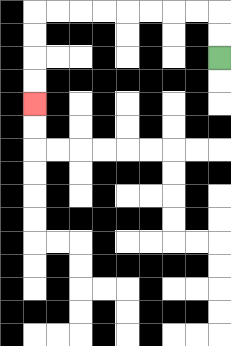{'start': '[9, 2]', 'end': '[1, 4]', 'path_directions': 'U,U,L,L,L,L,L,L,L,L,D,D,D,D', 'path_coordinates': '[[9, 2], [9, 1], [9, 0], [8, 0], [7, 0], [6, 0], [5, 0], [4, 0], [3, 0], [2, 0], [1, 0], [1, 1], [1, 2], [1, 3], [1, 4]]'}